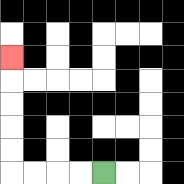{'start': '[4, 7]', 'end': '[0, 2]', 'path_directions': 'L,L,L,L,U,U,U,U,U', 'path_coordinates': '[[4, 7], [3, 7], [2, 7], [1, 7], [0, 7], [0, 6], [0, 5], [0, 4], [0, 3], [0, 2]]'}